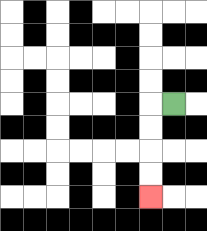{'start': '[7, 4]', 'end': '[6, 8]', 'path_directions': 'L,D,D,D,D', 'path_coordinates': '[[7, 4], [6, 4], [6, 5], [6, 6], [6, 7], [6, 8]]'}